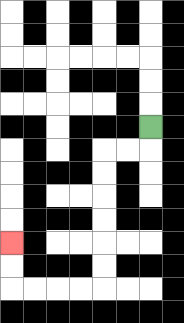{'start': '[6, 5]', 'end': '[0, 10]', 'path_directions': 'D,L,L,D,D,D,D,D,D,L,L,L,L,U,U', 'path_coordinates': '[[6, 5], [6, 6], [5, 6], [4, 6], [4, 7], [4, 8], [4, 9], [4, 10], [4, 11], [4, 12], [3, 12], [2, 12], [1, 12], [0, 12], [0, 11], [0, 10]]'}